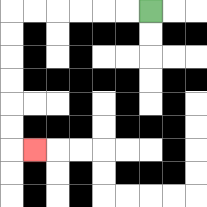{'start': '[6, 0]', 'end': '[1, 6]', 'path_directions': 'L,L,L,L,L,L,D,D,D,D,D,D,R', 'path_coordinates': '[[6, 0], [5, 0], [4, 0], [3, 0], [2, 0], [1, 0], [0, 0], [0, 1], [0, 2], [0, 3], [0, 4], [0, 5], [0, 6], [1, 6]]'}